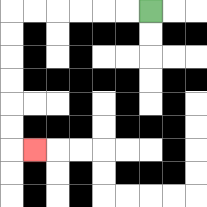{'start': '[6, 0]', 'end': '[1, 6]', 'path_directions': 'L,L,L,L,L,L,D,D,D,D,D,D,R', 'path_coordinates': '[[6, 0], [5, 0], [4, 0], [3, 0], [2, 0], [1, 0], [0, 0], [0, 1], [0, 2], [0, 3], [0, 4], [0, 5], [0, 6], [1, 6]]'}